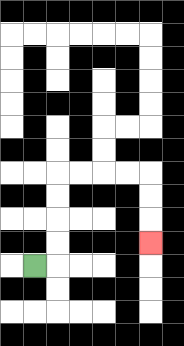{'start': '[1, 11]', 'end': '[6, 10]', 'path_directions': 'R,U,U,U,U,R,R,R,R,D,D,D', 'path_coordinates': '[[1, 11], [2, 11], [2, 10], [2, 9], [2, 8], [2, 7], [3, 7], [4, 7], [5, 7], [6, 7], [6, 8], [6, 9], [6, 10]]'}